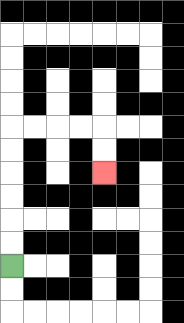{'start': '[0, 11]', 'end': '[4, 7]', 'path_directions': 'U,U,U,U,U,U,R,R,R,R,D,D', 'path_coordinates': '[[0, 11], [0, 10], [0, 9], [0, 8], [0, 7], [0, 6], [0, 5], [1, 5], [2, 5], [3, 5], [4, 5], [4, 6], [4, 7]]'}